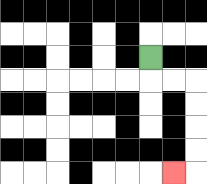{'start': '[6, 2]', 'end': '[7, 7]', 'path_directions': 'D,R,R,D,D,D,D,L', 'path_coordinates': '[[6, 2], [6, 3], [7, 3], [8, 3], [8, 4], [8, 5], [8, 6], [8, 7], [7, 7]]'}